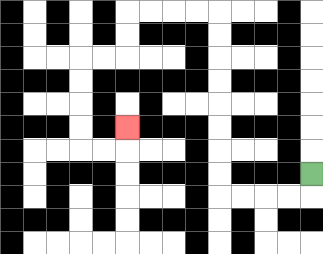{'start': '[13, 7]', 'end': '[5, 5]', 'path_directions': 'D,L,L,L,L,U,U,U,U,U,U,U,U,L,L,L,L,D,D,L,L,D,D,D,D,R,R,U', 'path_coordinates': '[[13, 7], [13, 8], [12, 8], [11, 8], [10, 8], [9, 8], [9, 7], [9, 6], [9, 5], [9, 4], [9, 3], [9, 2], [9, 1], [9, 0], [8, 0], [7, 0], [6, 0], [5, 0], [5, 1], [5, 2], [4, 2], [3, 2], [3, 3], [3, 4], [3, 5], [3, 6], [4, 6], [5, 6], [5, 5]]'}